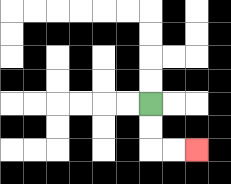{'start': '[6, 4]', 'end': '[8, 6]', 'path_directions': 'D,D,R,R', 'path_coordinates': '[[6, 4], [6, 5], [6, 6], [7, 6], [8, 6]]'}